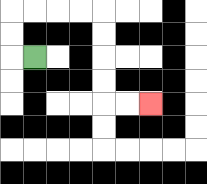{'start': '[1, 2]', 'end': '[6, 4]', 'path_directions': 'L,U,U,R,R,R,R,D,D,D,D,R,R', 'path_coordinates': '[[1, 2], [0, 2], [0, 1], [0, 0], [1, 0], [2, 0], [3, 0], [4, 0], [4, 1], [4, 2], [4, 3], [4, 4], [5, 4], [6, 4]]'}